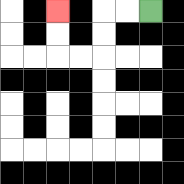{'start': '[6, 0]', 'end': '[2, 0]', 'path_directions': 'L,L,D,D,L,L,U,U', 'path_coordinates': '[[6, 0], [5, 0], [4, 0], [4, 1], [4, 2], [3, 2], [2, 2], [2, 1], [2, 0]]'}